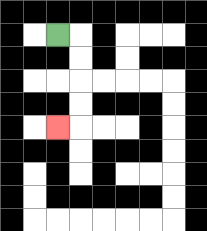{'start': '[2, 1]', 'end': '[2, 5]', 'path_directions': 'R,D,D,D,D,L', 'path_coordinates': '[[2, 1], [3, 1], [3, 2], [3, 3], [3, 4], [3, 5], [2, 5]]'}